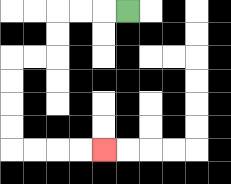{'start': '[5, 0]', 'end': '[4, 6]', 'path_directions': 'L,L,L,D,D,L,L,D,D,D,D,R,R,R,R', 'path_coordinates': '[[5, 0], [4, 0], [3, 0], [2, 0], [2, 1], [2, 2], [1, 2], [0, 2], [0, 3], [0, 4], [0, 5], [0, 6], [1, 6], [2, 6], [3, 6], [4, 6]]'}